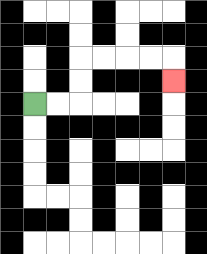{'start': '[1, 4]', 'end': '[7, 3]', 'path_directions': 'R,R,U,U,R,R,R,R,D', 'path_coordinates': '[[1, 4], [2, 4], [3, 4], [3, 3], [3, 2], [4, 2], [5, 2], [6, 2], [7, 2], [7, 3]]'}